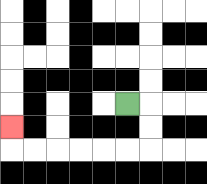{'start': '[5, 4]', 'end': '[0, 5]', 'path_directions': 'R,D,D,L,L,L,L,L,L,U', 'path_coordinates': '[[5, 4], [6, 4], [6, 5], [6, 6], [5, 6], [4, 6], [3, 6], [2, 6], [1, 6], [0, 6], [0, 5]]'}